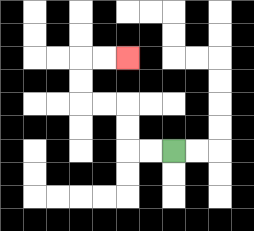{'start': '[7, 6]', 'end': '[5, 2]', 'path_directions': 'L,L,U,U,L,L,U,U,R,R', 'path_coordinates': '[[7, 6], [6, 6], [5, 6], [5, 5], [5, 4], [4, 4], [3, 4], [3, 3], [3, 2], [4, 2], [5, 2]]'}